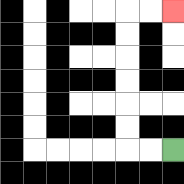{'start': '[7, 6]', 'end': '[7, 0]', 'path_directions': 'L,L,U,U,U,U,U,U,R,R', 'path_coordinates': '[[7, 6], [6, 6], [5, 6], [5, 5], [5, 4], [5, 3], [5, 2], [5, 1], [5, 0], [6, 0], [7, 0]]'}